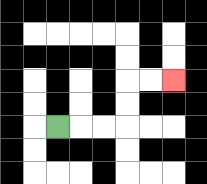{'start': '[2, 5]', 'end': '[7, 3]', 'path_directions': 'R,R,R,U,U,R,R', 'path_coordinates': '[[2, 5], [3, 5], [4, 5], [5, 5], [5, 4], [5, 3], [6, 3], [7, 3]]'}